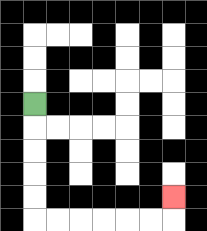{'start': '[1, 4]', 'end': '[7, 8]', 'path_directions': 'D,D,D,D,D,R,R,R,R,R,R,U', 'path_coordinates': '[[1, 4], [1, 5], [1, 6], [1, 7], [1, 8], [1, 9], [2, 9], [3, 9], [4, 9], [5, 9], [6, 9], [7, 9], [7, 8]]'}